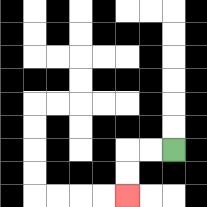{'start': '[7, 6]', 'end': '[5, 8]', 'path_directions': 'L,L,D,D', 'path_coordinates': '[[7, 6], [6, 6], [5, 6], [5, 7], [5, 8]]'}